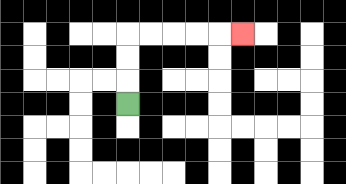{'start': '[5, 4]', 'end': '[10, 1]', 'path_directions': 'U,U,U,R,R,R,R,R', 'path_coordinates': '[[5, 4], [5, 3], [5, 2], [5, 1], [6, 1], [7, 1], [8, 1], [9, 1], [10, 1]]'}